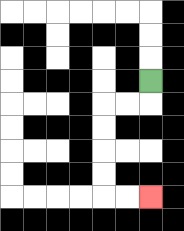{'start': '[6, 3]', 'end': '[6, 8]', 'path_directions': 'D,L,L,D,D,D,D,R,R', 'path_coordinates': '[[6, 3], [6, 4], [5, 4], [4, 4], [4, 5], [4, 6], [4, 7], [4, 8], [5, 8], [6, 8]]'}